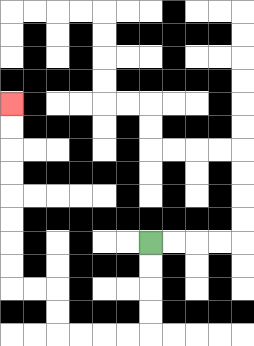{'start': '[6, 10]', 'end': '[0, 4]', 'path_directions': 'D,D,D,D,L,L,L,L,U,U,L,L,U,U,U,U,U,U,U,U', 'path_coordinates': '[[6, 10], [6, 11], [6, 12], [6, 13], [6, 14], [5, 14], [4, 14], [3, 14], [2, 14], [2, 13], [2, 12], [1, 12], [0, 12], [0, 11], [0, 10], [0, 9], [0, 8], [0, 7], [0, 6], [0, 5], [0, 4]]'}